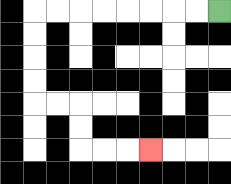{'start': '[9, 0]', 'end': '[6, 6]', 'path_directions': 'L,L,L,L,L,L,L,L,D,D,D,D,R,R,D,D,R,R,R', 'path_coordinates': '[[9, 0], [8, 0], [7, 0], [6, 0], [5, 0], [4, 0], [3, 0], [2, 0], [1, 0], [1, 1], [1, 2], [1, 3], [1, 4], [2, 4], [3, 4], [3, 5], [3, 6], [4, 6], [5, 6], [6, 6]]'}